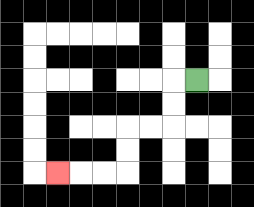{'start': '[8, 3]', 'end': '[2, 7]', 'path_directions': 'L,D,D,L,L,D,D,L,L,L', 'path_coordinates': '[[8, 3], [7, 3], [7, 4], [7, 5], [6, 5], [5, 5], [5, 6], [5, 7], [4, 7], [3, 7], [2, 7]]'}